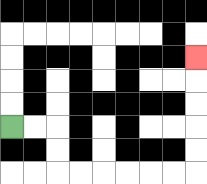{'start': '[0, 5]', 'end': '[8, 2]', 'path_directions': 'R,R,D,D,R,R,R,R,R,R,U,U,U,U,U', 'path_coordinates': '[[0, 5], [1, 5], [2, 5], [2, 6], [2, 7], [3, 7], [4, 7], [5, 7], [6, 7], [7, 7], [8, 7], [8, 6], [8, 5], [8, 4], [8, 3], [8, 2]]'}